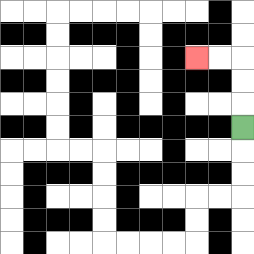{'start': '[10, 5]', 'end': '[8, 2]', 'path_directions': 'U,U,U,L,L', 'path_coordinates': '[[10, 5], [10, 4], [10, 3], [10, 2], [9, 2], [8, 2]]'}